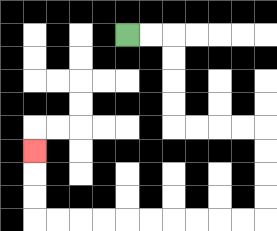{'start': '[5, 1]', 'end': '[1, 6]', 'path_directions': 'R,R,D,D,D,D,R,R,R,R,D,D,D,D,L,L,L,L,L,L,L,L,L,L,U,U,U', 'path_coordinates': '[[5, 1], [6, 1], [7, 1], [7, 2], [7, 3], [7, 4], [7, 5], [8, 5], [9, 5], [10, 5], [11, 5], [11, 6], [11, 7], [11, 8], [11, 9], [10, 9], [9, 9], [8, 9], [7, 9], [6, 9], [5, 9], [4, 9], [3, 9], [2, 9], [1, 9], [1, 8], [1, 7], [1, 6]]'}